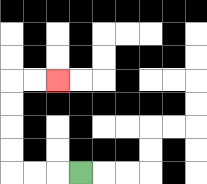{'start': '[3, 7]', 'end': '[2, 3]', 'path_directions': 'L,L,L,U,U,U,U,R,R', 'path_coordinates': '[[3, 7], [2, 7], [1, 7], [0, 7], [0, 6], [0, 5], [0, 4], [0, 3], [1, 3], [2, 3]]'}